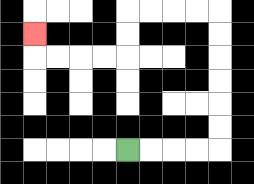{'start': '[5, 6]', 'end': '[1, 1]', 'path_directions': 'R,R,R,R,U,U,U,U,U,U,L,L,L,L,D,D,L,L,L,L,U', 'path_coordinates': '[[5, 6], [6, 6], [7, 6], [8, 6], [9, 6], [9, 5], [9, 4], [9, 3], [9, 2], [9, 1], [9, 0], [8, 0], [7, 0], [6, 0], [5, 0], [5, 1], [5, 2], [4, 2], [3, 2], [2, 2], [1, 2], [1, 1]]'}